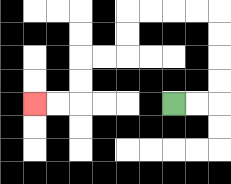{'start': '[7, 4]', 'end': '[1, 4]', 'path_directions': 'R,R,U,U,U,U,L,L,L,L,D,D,L,L,D,D,L,L', 'path_coordinates': '[[7, 4], [8, 4], [9, 4], [9, 3], [9, 2], [9, 1], [9, 0], [8, 0], [7, 0], [6, 0], [5, 0], [5, 1], [5, 2], [4, 2], [3, 2], [3, 3], [3, 4], [2, 4], [1, 4]]'}